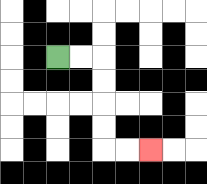{'start': '[2, 2]', 'end': '[6, 6]', 'path_directions': 'R,R,D,D,D,D,R,R', 'path_coordinates': '[[2, 2], [3, 2], [4, 2], [4, 3], [4, 4], [4, 5], [4, 6], [5, 6], [6, 6]]'}